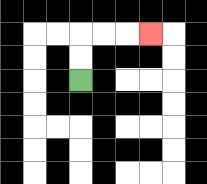{'start': '[3, 3]', 'end': '[6, 1]', 'path_directions': 'U,U,R,R,R', 'path_coordinates': '[[3, 3], [3, 2], [3, 1], [4, 1], [5, 1], [6, 1]]'}